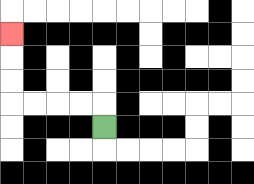{'start': '[4, 5]', 'end': '[0, 1]', 'path_directions': 'U,L,L,L,L,U,U,U', 'path_coordinates': '[[4, 5], [4, 4], [3, 4], [2, 4], [1, 4], [0, 4], [0, 3], [0, 2], [0, 1]]'}